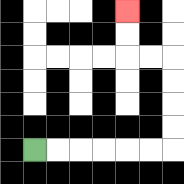{'start': '[1, 6]', 'end': '[5, 0]', 'path_directions': 'R,R,R,R,R,R,U,U,U,U,L,L,U,U', 'path_coordinates': '[[1, 6], [2, 6], [3, 6], [4, 6], [5, 6], [6, 6], [7, 6], [7, 5], [7, 4], [7, 3], [7, 2], [6, 2], [5, 2], [5, 1], [5, 0]]'}